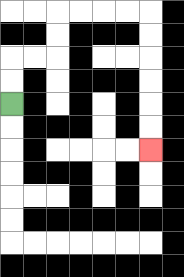{'start': '[0, 4]', 'end': '[6, 6]', 'path_directions': 'U,U,R,R,U,U,R,R,R,R,D,D,D,D,D,D', 'path_coordinates': '[[0, 4], [0, 3], [0, 2], [1, 2], [2, 2], [2, 1], [2, 0], [3, 0], [4, 0], [5, 0], [6, 0], [6, 1], [6, 2], [6, 3], [6, 4], [6, 5], [6, 6]]'}